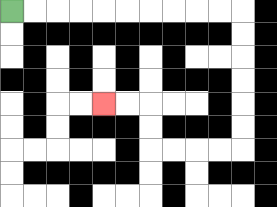{'start': '[0, 0]', 'end': '[4, 4]', 'path_directions': 'R,R,R,R,R,R,R,R,R,R,D,D,D,D,D,D,L,L,L,L,U,U,L,L', 'path_coordinates': '[[0, 0], [1, 0], [2, 0], [3, 0], [4, 0], [5, 0], [6, 0], [7, 0], [8, 0], [9, 0], [10, 0], [10, 1], [10, 2], [10, 3], [10, 4], [10, 5], [10, 6], [9, 6], [8, 6], [7, 6], [6, 6], [6, 5], [6, 4], [5, 4], [4, 4]]'}